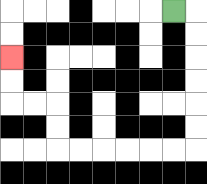{'start': '[7, 0]', 'end': '[0, 2]', 'path_directions': 'R,D,D,D,D,D,D,L,L,L,L,L,L,U,U,L,L,U,U', 'path_coordinates': '[[7, 0], [8, 0], [8, 1], [8, 2], [8, 3], [8, 4], [8, 5], [8, 6], [7, 6], [6, 6], [5, 6], [4, 6], [3, 6], [2, 6], [2, 5], [2, 4], [1, 4], [0, 4], [0, 3], [0, 2]]'}